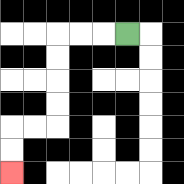{'start': '[5, 1]', 'end': '[0, 7]', 'path_directions': 'L,L,L,D,D,D,D,L,L,D,D', 'path_coordinates': '[[5, 1], [4, 1], [3, 1], [2, 1], [2, 2], [2, 3], [2, 4], [2, 5], [1, 5], [0, 5], [0, 6], [0, 7]]'}